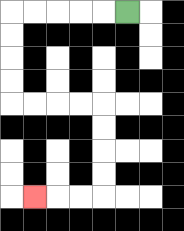{'start': '[5, 0]', 'end': '[1, 8]', 'path_directions': 'L,L,L,L,L,D,D,D,D,R,R,R,R,D,D,D,D,L,L,L', 'path_coordinates': '[[5, 0], [4, 0], [3, 0], [2, 0], [1, 0], [0, 0], [0, 1], [0, 2], [0, 3], [0, 4], [1, 4], [2, 4], [3, 4], [4, 4], [4, 5], [4, 6], [4, 7], [4, 8], [3, 8], [2, 8], [1, 8]]'}